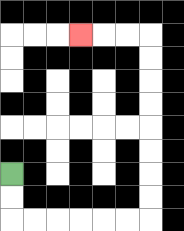{'start': '[0, 7]', 'end': '[3, 1]', 'path_directions': 'D,D,R,R,R,R,R,R,U,U,U,U,U,U,U,U,L,L,L', 'path_coordinates': '[[0, 7], [0, 8], [0, 9], [1, 9], [2, 9], [3, 9], [4, 9], [5, 9], [6, 9], [6, 8], [6, 7], [6, 6], [6, 5], [6, 4], [6, 3], [6, 2], [6, 1], [5, 1], [4, 1], [3, 1]]'}